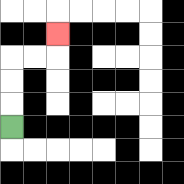{'start': '[0, 5]', 'end': '[2, 1]', 'path_directions': 'U,U,U,R,R,U', 'path_coordinates': '[[0, 5], [0, 4], [0, 3], [0, 2], [1, 2], [2, 2], [2, 1]]'}